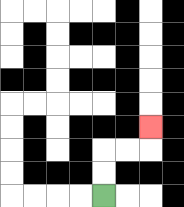{'start': '[4, 8]', 'end': '[6, 5]', 'path_directions': 'U,U,R,R,U', 'path_coordinates': '[[4, 8], [4, 7], [4, 6], [5, 6], [6, 6], [6, 5]]'}